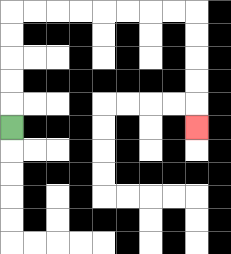{'start': '[0, 5]', 'end': '[8, 5]', 'path_directions': 'U,U,U,U,U,R,R,R,R,R,R,R,R,D,D,D,D,D', 'path_coordinates': '[[0, 5], [0, 4], [0, 3], [0, 2], [0, 1], [0, 0], [1, 0], [2, 0], [3, 0], [4, 0], [5, 0], [6, 0], [7, 0], [8, 0], [8, 1], [8, 2], [8, 3], [8, 4], [8, 5]]'}